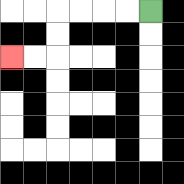{'start': '[6, 0]', 'end': '[0, 2]', 'path_directions': 'L,L,L,L,D,D,L,L', 'path_coordinates': '[[6, 0], [5, 0], [4, 0], [3, 0], [2, 0], [2, 1], [2, 2], [1, 2], [0, 2]]'}